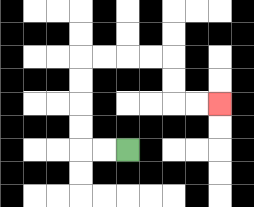{'start': '[5, 6]', 'end': '[9, 4]', 'path_directions': 'L,L,U,U,U,U,R,R,R,R,D,D,R,R', 'path_coordinates': '[[5, 6], [4, 6], [3, 6], [3, 5], [3, 4], [3, 3], [3, 2], [4, 2], [5, 2], [6, 2], [7, 2], [7, 3], [7, 4], [8, 4], [9, 4]]'}